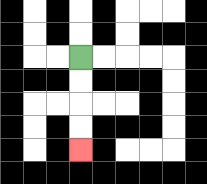{'start': '[3, 2]', 'end': '[3, 6]', 'path_directions': 'D,D,D,D', 'path_coordinates': '[[3, 2], [3, 3], [3, 4], [3, 5], [3, 6]]'}